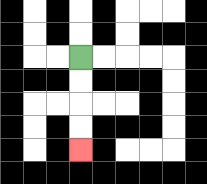{'start': '[3, 2]', 'end': '[3, 6]', 'path_directions': 'D,D,D,D', 'path_coordinates': '[[3, 2], [3, 3], [3, 4], [3, 5], [3, 6]]'}